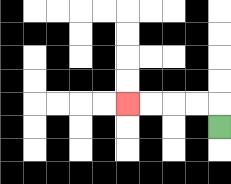{'start': '[9, 5]', 'end': '[5, 4]', 'path_directions': 'U,L,L,L,L', 'path_coordinates': '[[9, 5], [9, 4], [8, 4], [7, 4], [6, 4], [5, 4]]'}